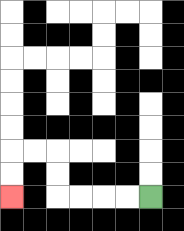{'start': '[6, 8]', 'end': '[0, 8]', 'path_directions': 'L,L,L,L,U,U,L,L,D,D', 'path_coordinates': '[[6, 8], [5, 8], [4, 8], [3, 8], [2, 8], [2, 7], [2, 6], [1, 6], [0, 6], [0, 7], [0, 8]]'}